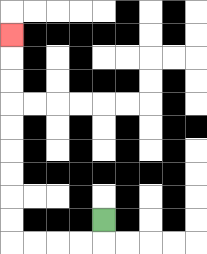{'start': '[4, 9]', 'end': '[0, 1]', 'path_directions': 'D,L,L,L,L,U,U,U,U,U,U,U,U,U', 'path_coordinates': '[[4, 9], [4, 10], [3, 10], [2, 10], [1, 10], [0, 10], [0, 9], [0, 8], [0, 7], [0, 6], [0, 5], [0, 4], [0, 3], [0, 2], [0, 1]]'}